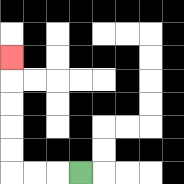{'start': '[3, 7]', 'end': '[0, 2]', 'path_directions': 'L,L,L,U,U,U,U,U', 'path_coordinates': '[[3, 7], [2, 7], [1, 7], [0, 7], [0, 6], [0, 5], [0, 4], [0, 3], [0, 2]]'}